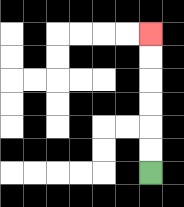{'start': '[6, 7]', 'end': '[6, 1]', 'path_directions': 'U,U,U,U,U,U', 'path_coordinates': '[[6, 7], [6, 6], [6, 5], [6, 4], [6, 3], [6, 2], [6, 1]]'}